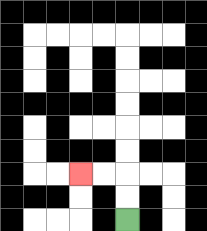{'start': '[5, 9]', 'end': '[3, 7]', 'path_directions': 'U,U,L,L', 'path_coordinates': '[[5, 9], [5, 8], [5, 7], [4, 7], [3, 7]]'}